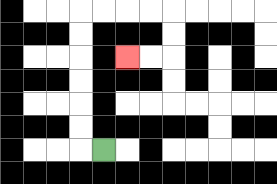{'start': '[4, 6]', 'end': '[5, 2]', 'path_directions': 'L,U,U,U,U,U,U,R,R,R,R,D,D,L,L', 'path_coordinates': '[[4, 6], [3, 6], [3, 5], [3, 4], [3, 3], [3, 2], [3, 1], [3, 0], [4, 0], [5, 0], [6, 0], [7, 0], [7, 1], [7, 2], [6, 2], [5, 2]]'}